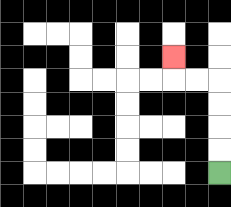{'start': '[9, 7]', 'end': '[7, 2]', 'path_directions': 'U,U,U,U,L,L,U', 'path_coordinates': '[[9, 7], [9, 6], [9, 5], [9, 4], [9, 3], [8, 3], [7, 3], [7, 2]]'}